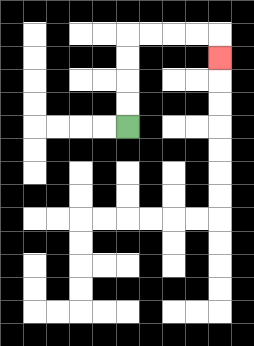{'start': '[5, 5]', 'end': '[9, 2]', 'path_directions': 'U,U,U,U,R,R,R,R,D', 'path_coordinates': '[[5, 5], [5, 4], [5, 3], [5, 2], [5, 1], [6, 1], [7, 1], [8, 1], [9, 1], [9, 2]]'}